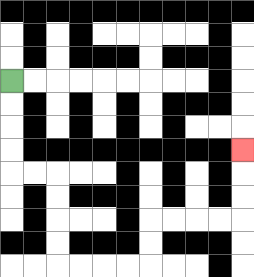{'start': '[0, 3]', 'end': '[10, 6]', 'path_directions': 'D,D,D,D,R,R,D,D,D,D,R,R,R,R,U,U,R,R,R,R,U,U,U', 'path_coordinates': '[[0, 3], [0, 4], [0, 5], [0, 6], [0, 7], [1, 7], [2, 7], [2, 8], [2, 9], [2, 10], [2, 11], [3, 11], [4, 11], [5, 11], [6, 11], [6, 10], [6, 9], [7, 9], [8, 9], [9, 9], [10, 9], [10, 8], [10, 7], [10, 6]]'}